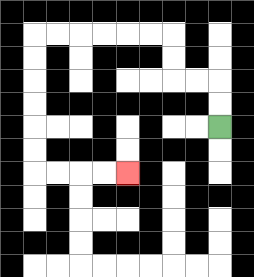{'start': '[9, 5]', 'end': '[5, 7]', 'path_directions': 'U,U,L,L,U,U,L,L,L,L,L,L,D,D,D,D,D,D,R,R,R,R', 'path_coordinates': '[[9, 5], [9, 4], [9, 3], [8, 3], [7, 3], [7, 2], [7, 1], [6, 1], [5, 1], [4, 1], [3, 1], [2, 1], [1, 1], [1, 2], [1, 3], [1, 4], [1, 5], [1, 6], [1, 7], [2, 7], [3, 7], [4, 7], [5, 7]]'}